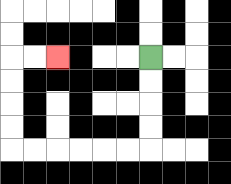{'start': '[6, 2]', 'end': '[2, 2]', 'path_directions': 'D,D,D,D,L,L,L,L,L,L,U,U,U,U,R,R', 'path_coordinates': '[[6, 2], [6, 3], [6, 4], [6, 5], [6, 6], [5, 6], [4, 6], [3, 6], [2, 6], [1, 6], [0, 6], [0, 5], [0, 4], [0, 3], [0, 2], [1, 2], [2, 2]]'}